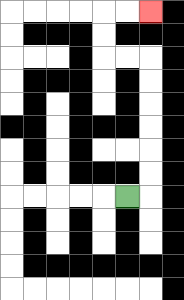{'start': '[5, 8]', 'end': '[6, 0]', 'path_directions': 'R,U,U,U,U,U,U,L,L,U,U,R,R', 'path_coordinates': '[[5, 8], [6, 8], [6, 7], [6, 6], [6, 5], [6, 4], [6, 3], [6, 2], [5, 2], [4, 2], [4, 1], [4, 0], [5, 0], [6, 0]]'}